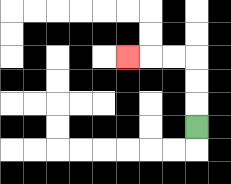{'start': '[8, 5]', 'end': '[5, 2]', 'path_directions': 'U,U,U,L,L,L', 'path_coordinates': '[[8, 5], [8, 4], [8, 3], [8, 2], [7, 2], [6, 2], [5, 2]]'}